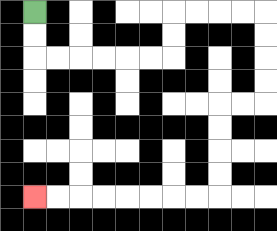{'start': '[1, 0]', 'end': '[1, 8]', 'path_directions': 'D,D,R,R,R,R,R,R,U,U,R,R,R,R,D,D,D,D,L,L,D,D,D,D,L,L,L,L,L,L,L,L', 'path_coordinates': '[[1, 0], [1, 1], [1, 2], [2, 2], [3, 2], [4, 2], [5, 2], [6, 2], [7, 2], [7, 1], [7, 0], [8, 0], [9, 0], [10, 0], [11, 0], [11, 1], [11, 2], [11, 3], [11, 4], [10, 4], [9, 4], [9, 5], [9, 6], [9, 7], [9, 8], [8, 8], [7, 8], [6, 8], [5, 8], [4, 8], [3, 8], [2, 8], [1, 8]]'}